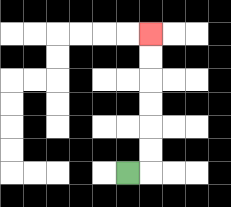{'start': '[5, 7]', 'end': '[6, 1]', 'path_directions': 'R,U,U,U,U,U,U', 'path_coordinates': '[[5, 7], [6, 7], [6, 6], [6, 5], [6, 4], [6, 3], [6, 2], [6, 1]]'}